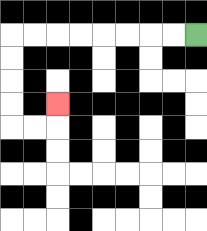{'start': '[8, 1]', 'end': '[2, 4]', 'path_directions': 'L,L,L,L,L,L,L,L,D,D,D,D,R,R,U', 'path_coordinates': '[[8, 1], [7, 1], [6, 1], [5, 1], [4, 1], [3, 1], [2, 1], [1, 1], [0, 1], [0, 2], [0, 3], [0, 4], [0, 5], [1, 5], [2, 5], [2, 4]]'}